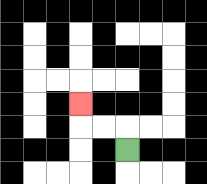{'start': '[5, 6]', 'end': '[3, 4]', 'path_directions': 'U,L,L,U', 'path_coordinates': '[[5, 6], [5, 5], [4, 5], [3, 5], [3, 4]]'}